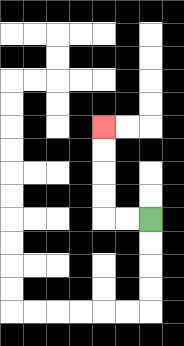{'start': '[6, 9]', 'end': '[4, 5]', 'path_directions': 'L,L,U,U,U,U', 'path_coordinates': '[[6, 9], [5, 9], [4, 9], [4, 8], [4, 7], [4, 6], [4, 5]]'}